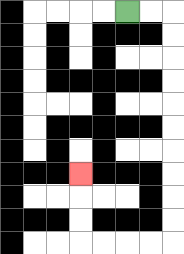{'start': '[5, 0]', 'end': '[3, 7]', 'path_directions': 'R,R,D,D,D,D,D,D,D,D,D,D,L,L,L,L,U,U,U', 'path_coordinates': '[[5, 0], [6, 0], [7, 0], [7, 1], [7, 2], [7, 3], [7, 4], [7, 5], [7, 6], [7, 7], [7, 8], [7, 9], [7, 10], [6, 10], [5, 10], [4, 10], [3, 10], [3, 9], [3, 8], [3, 7]]'}